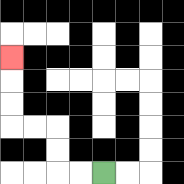{'start': '[4, 7]', 'end': '[0, 2]', 'path_directions': 'L,L,U,U,L,L,U,U,U', 'path_coordinates': '[[4, 7], [3, 7], [2, 7], [2, 6], [2, 5], [1, 5], [0, 5], [0, 4], [0, 3], [0, 2]]'}